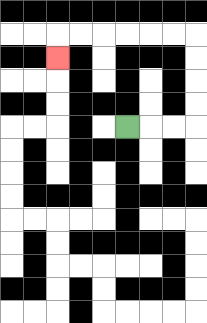{'start': '[5, 5]', 'end': '[2, 2]', 'path_directions': 'R,R,R,U,U,U,U,L,L,L,L,L,L,D', 'path_coordinates': '[[5, 5], [6, 5], [7, 5], [8, 5], [8, 4], [8, 3], [8, 2], [8, 1], [7, 1], [6, 1], [5, 1], [4, 1], [3, 1], [2, 1], [2, 2]]'}